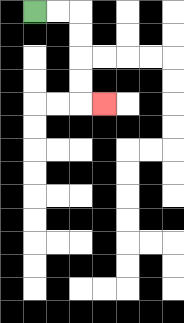{'start': '[1, 0]', 'end': '[4, 4]', 'path_directions': 'R,R,D,D,D,D,R', 'path_coordinates': '[[1, 0], [2, 0], [3, 0], [3, 1], [3, 2], [3, 3], [3, 4], [4, 4]]'}